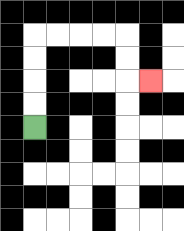{'start': '[1, 5]', 'end': '[6, 3]', 'path_directions': 'U,U,U,U,R,R,R,R,D,D,R', 'path_coordinates': '[[1, 5], [1, 4], [1, 3], [1, 2], [1, 1], [2, 1], [3, 1], [4, 1], [5, 1], [5, 2], [5, 3], [6, 3]]'}